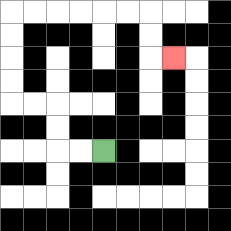{'start': '[4, 6]', 'end': '[7, 2]', 'path_directions': 'L,L,U,U,L,L,U,U,U,U,R,R,R,R,R,R,D,D,R', 'path_coordinates': '[[4, 6], [3, 6], [2, 6], [2, 5], [2, 4], [1, 4], [0, 4], [0, 3], [0, 2], [0, 1], [0, 0], [1, 0], [2, 0], [3, 0], [4, 0], [5, 0], [6, 0], [6, 1], [6, 2], [7, 2]]'}